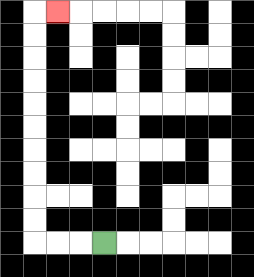{'start': '[4, 10]', 'end': '[2, 0]', 'path_directions': 'L,L,L,U,U,U,U,U,U,U,U,U,U,R', 'path_coordinates': '[[4, 10], [3, 10], [2, 10], [1, 10], [1, 9], [1, 8], [1, 7], [1, 6], [1, 5], [1, 4], [1, 3], [1, 2], [1, 1], [1, 0], [2, 0]]'}